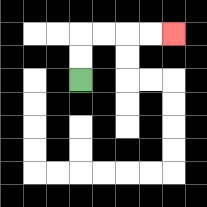{'start': '[3, 3]', 'end': '[7, 1]', 'path_directions': 'U,U,R,R,R,R', 'path_coordinates': '[[3, 3], [3, 2], [3, 1], [4, 1], [5, 1], [6, 1], [7, 1]]'}